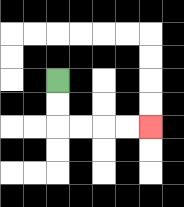{'start': '[2, 3]', 'end': '[6, 5]', 'path_directions': 'D,D,R,R,R,R', 'path_coordinates': '[[2, 3], [2, 4], [2, 5], [3, 5], [4, 5], [5, 5], [6, 5]]'}